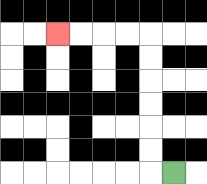{'start': '[7, 7]', 'end': '[2, 1]', 'path_directions': 'L,U,U,U,U,U,U,L,L,L,L', 'path_coordinates': '[[7, 7], [6, 7], [6, 6], [6, 5], [6, 4], [6, 3], [6, 2], [6, 1], [5, 1], [4, 1], [3, 1], [2, 1]]'}